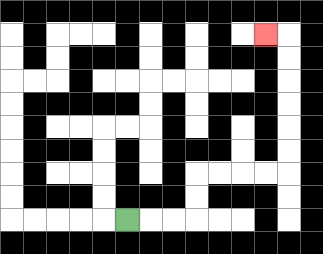{'start': '[5, 9]', 'end': '[11, 1]', 'path_directions': 'R,R,R,U,U,R,R,R,R,U,U,U,U,U,U,L', 'path_coordinates': '[[5, 9], [6, 9], [7, 9], [8, 9], [8, 8], [8, 7], [9, 7], [10, 7], [11, 7], [12, 7], [12, 6], [12, 5], [12, 4], [12, 3], [12, 2], [12, 1], [11, 1]]'}